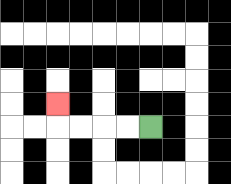{'start': '[6, 5]', 'end': '[2, 4]', 'path_directions': 'L,L,L,L,U', 'path_coordinates': '[[6, 5], [5, 5], [4, 5], [3, 5], [2, 5], [2, 4]]'}